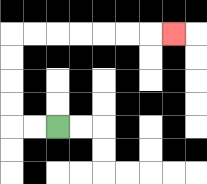{'start': '[2, 5]', 'end': '[7, 1]', 'path_directions': 'L,L,U,U,U,U,R,R,R,R,R,R,R', 'path_coordinates': '[[2, 5], [1, 5], [0, 5], [0, 4], [0, 3], [0, 2], [0, 1], [1, 1], [2, 1], [3, 1], [4, 1], [5, 1], [6, 1], [7, 1]]'}